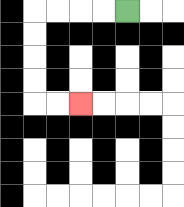{'start': '[5, 0]', 'end': '[3, 4]', 'path_directions': 'L,L,L,L,D,D,D,D,R,R', 'path_coordinates': '[[5, 0], [4, 0], [3, 0], [2, 0], [1, 0], [1, 1], [1, 2], [1, 3], [1, 4], [2, 4], [3, 4]]'}